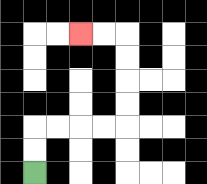{'start': '[1, 7]', 'end': '[3, 1]', 'path_directions': 'U,U,R,R,R,R,U,U,U,U,L,L', 'path_coordinates': '[[1, 7], [1, 6], [1, 5], [2, 5], [3, 5], [4, 5], [5, 5], [5, 4], [5, 3], [5, 2], [5, 1], [4, 1], [3, 1]]'}